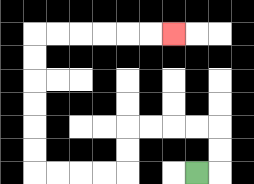{'start': '[8, 7]', 'end': '[7, 1]', 'path_directions': 'R,U,U,L,L,L,L,D,D,L,L,L,L,U,U,U,U,U,U,R,R,R,R,R,R', 'path_coordinates': '[[8, 7], [9, 7], [9, 6], [9, 5], [8, 5], [7, 5], [6, 5], [5, 5], [5, 6], [5, 7], [4, 7], [3, 7], [2, 7], [1, 7], [1, 6], [1, 5], [1, 4], [1, 3], [1, 2], [1, 1], [2, 1], [3, 1], [4, 1], [5, 1], [6, 1], [7, 1]]'}